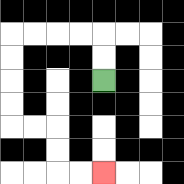{'start': '[4, 3]', 'end': '[4, 7]', 'path_directions': 'U,U,L,L,L,L,D,D,D,D,R,R,D,D,R,R', 'path_coordinates': '[[4, 3], [4, 2], [4, 1], [3, 1], [2, 1], [1, 1], [0, 1], [0, 2], [0, 3], [0, 4], [0, 5], [1, 5], [2, 5], [2, 6], [2, 7], [3, 7], [4, 7]]'}